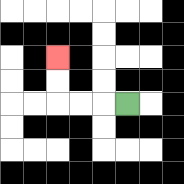{'start': '[5, 4]', 'end': '[2, 2]', 'path_directions': 'L,L,L,U,U', 'path_coordinates': '[[5, 4], [4, 4], [3, 4], [2, 4], [2, 3], [2, 2]]'}